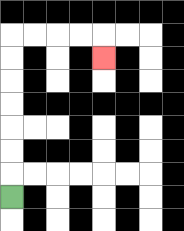{'start': '[0, 8]', 'end': '[4, 2]', 'path_directions': 'U,U,U,U,U,U,U,R,R,R,R,D', 'path_coordinates': '[[0, 8], [0, 7], [0, 6], [0, 5], [0, 4], [0, 3], [0, 2], [0, 1], [1, 1], [2, 1], [3, 1], [4, 1], [4, 2]]'}